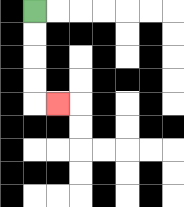{'start': '[1, 0]', 'end': '[2, 4]', 'path_directions': 'D,D,D,D,R', 'path_coordinates': '[[1, 0], [1, 1], [1, 2], [1, 3], [1, 4], [2, 4]]'}